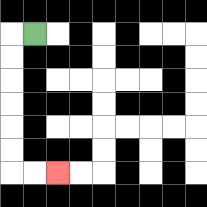{'start': '[1, 1]', 'end': '[2, 7]', 'path_directions': 'L,D,D,D,D,D,D,R,R', 'path_coordinates': '[[1, 1], [0, 1], [0, 2], [0, 3], [0, 4], [0, 5], [0, 6], [0, 7], [1, 7], [2, 7]]'}